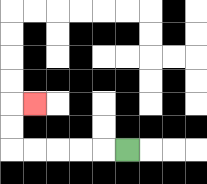{'start': '[5, 6]', 'end': '[1, 4]', 'path_directions': 'L,L,L,L,L,U,U,R', 'path_coordinates': '[[5, 6], [4, 6], [3, 6], [2, 6], [1, 6], [0, 6], [0, 5], [0, 4], [1, 4]]'}